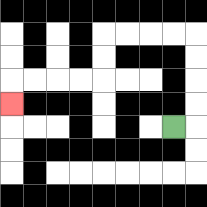{'start': '[7, 5]', 'end': '[0, 4]', 'path_directions': 'R,U,U,U,U,L,L,L,L,D,D,L,L,L,L,D', 'path_coordinates': '[[7, 5], [8, 5], [8, 4], [8, 3], [8, 2], [8, 1], [7, 1], [6, 1], [5, 1], [4, 1], [4, 2], [4, 3], [3, 3], [2, 3], [1, 3], [0, 3], [0, 4]]'}